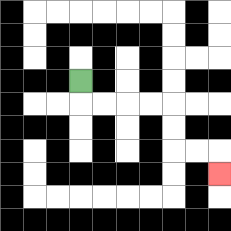{'start': '[3, 3]', 'end': '[9, 7]', 'path_directions': 'D,R,R,R,R,D,D,R,R,D', 'path_coordinates': '[[3, 3], [3, 4], [4, 4], [5, 4], [6, 4], [7, 4], [7, 5], [7, 6], [8, 6], [9, 6], [9, 7]]'}